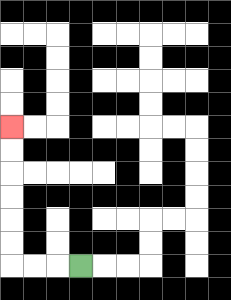{'start': '[3, 11]', 'end': '[0, 5]', 'path_directions': 'L,L,L,U,U,U,U,U,U', 'path_coordinates': '[[3, 11], [2, 11], [1, 11], [0, 11], [0, 10], [0, 9], [0, 8], [0, 7], [0, 6], [0, 5]]'}